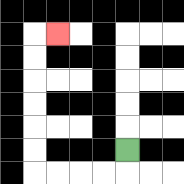{'start': '[5, 6]', 'end': '[2, 1]', 'path_directions': 'D,L,L,L,L,U,U,U,U,U,U,R', 'path_coordinates': '[[5, 6], [5, 7], [4, 7], [3, 7], [2, 7], [1, 7], [1, 6], [1, 5], [1, 4], [1, 3], [1, 2], [1, 1], [2, 1]]'}